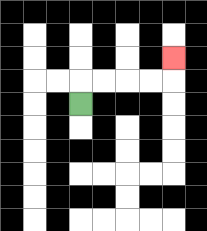{'start': '[3, 4]', 'end': '[7, 2]', 'path_directions': 'U,R,R,R,R,U', 'path_coordinates': '[[3, 4], [3, 3], [4, 3], [5, 3], [6, 3], [7, 3], [7, 2]]'}